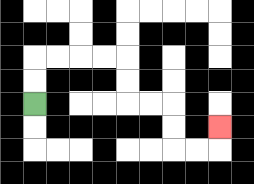{'start': '[1, 4]', 'end': '[9, 5]', 'path_directions': 'U,U,R,R,R,R,D,D,R,R,D,D,R,R,U', 'path_coordinates': '[[1, 4], [1, 3], [1, 2], [2, 2], [3, 2], [4, 2], [5, 2], [5, 3], [5, 4], [6, 4], [7, 4], [7, 5], [7, 6], [8, 6], [9, 6], [9, 5]]'}